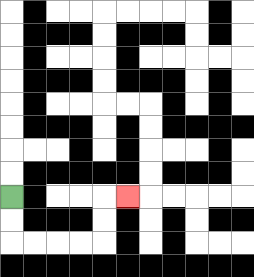{'start': '[0, 8]', 'end': '[5, 8]', 'path_directions': 'D,D,R,R,R,R,U,U,R', 'path_coordinates': '[[0, 8], [0, 9], [0, 10], [1, 10], [2, 10], [3, 10], [4, 10], [4, 9], [4, 8], [5, 8]]'}